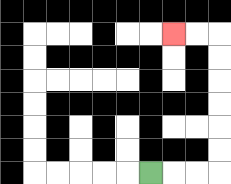{'start': '[6, 7]', 'end': '[7, 1]', 'path_directions': 'R,R,R,U,U,U,U,U,U,L,L', 'path_coordinates': '[[6, 7], [7, 7], [8, 7], [9, 7], [9, 6], [9, 5], [9, 4], [9, 3], [9, 2], [9, 1], [8, 1], [7, 1]]'}